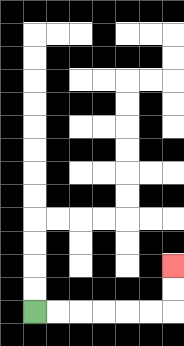{'start': '[1, 13]', 'end': '[7, 11]', 'path_directions': 'R,R,R,R,R,R,U,U', 'path_coordinates': '[[1, 13], [2, 13], [3, 13], [4, 13], [5, 13], [6, 13], [7, 13], [7, 12], [7, 11]]'}